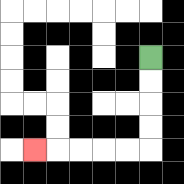{'start': '[6, 2]', 'end': '[1, 6]', 'path_directions': 'D,D,D,D,L,L,L,L,L', 'path_coordinates': '[[6, 2], [6, 3], [6, 4], [6, 5], [6, 6], [5, 6], [4, 6], [3, 6], [2, 6], [1, 6]]'}